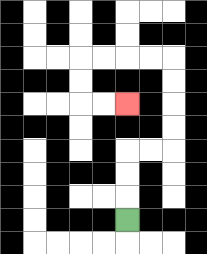{'start': '[5, 9]', 'end': '[5, 4]', 'path_directions': 'U,U,U,R,R,U,U,U,U,L,L,L,L,D,D,R,R', 'path_coordinates': '[[5, 9], [5, 8], [5, 7], [5, 6], [6, 6], [7, 6], [7, 5], [7, 4], [7, 3], [7, 2], [6, 2], [5, 2], [4, 2], [3, 2], [3, 3], [3, 4], [4, 4], [5, 4]]'}